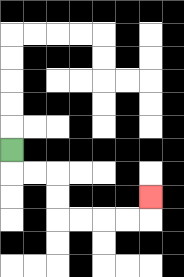{'start': '[0, 6]', 'end': '[6, 8]', 'path_directions': 'D,R,R,D,D,R,R,R,R,U', 'path_coordinates': '[[0, 6], [0, 7], [1, 7], [2, 7], [2, 8], [2, 9], [3, 9], [4, 9], [5, 9], [6, 9], [6, 8]]'}